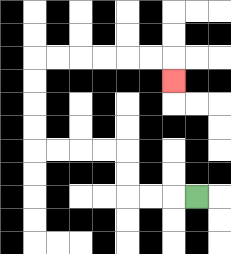{'start': '[8, 8]', 'end': '[7, 3]', 'path_directions': 'L,L,L,U,U,L,L,L,L,U,U,U,U,R,R,R,R,R,R,D', 'path_coordinates': '[[8, 8], [7, 8], [6, 8], [5, 8], [5, 7], [5, 6], [4, 6], [3, 6], [2, 6], [1, 6], [1, 5], [1, 4], [1, 3], [1, 2], [2, 2], [3, 2], [4, 2], [5, 2], [6, 2], [7, 2], [7, 3]]'}